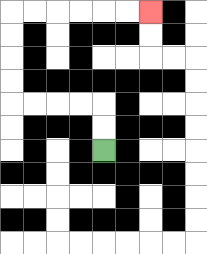{'start': '[4, 6]', 'end': '[6, 0]', 'path_directions': 'U,U,L,L,L,L,U,U,U,U,R,R,R,R,R,R', 'path_coordinates': '[[4, 6], [4, 5], [4, 4], [3, 4], [2, 4], [1, 4], [0, 4], [0, 3], [0, 2], [0, 1], [0, 0], [1, 0], [2, 0], [3, 0], [4, 0], [5, 0], [6, 0]]'}